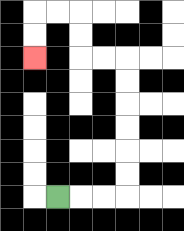{'start': '[2, 8]', 'end': '[1, 2]', 'path_directions': 'R,R,R,U,U,U,U,U,U,L,L,U,U,L,L,D,D', 'path_coordinates': '[[2, 8], [3, 8], [4, 8], [5, 8], [5, 7], [5, 6], [5, 5], [5, 4], [5, 3], [5, 2], [4, 2], [3, 2], [3, 1], [3, 0], [2, 0], [1, 0], [1, 1], [1, 2]]'}